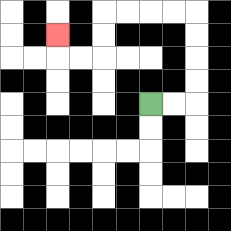{'start': '[6, 4]', 'end': '[2, 1]', 'path_directions': 'R,R,U,U,U,U,L,L,L,L,D,D,L,L,U', 'path_coordinates': '[[6, 4], [7, 4], [8, 4], [8, 3], [8, 2], [8, 1], [8, 0], [7, 0], [6, 0], [5, 0], [4, 0], [4, 1], [4, 2], [3, 2], [2, 2], [2, 1]]'}